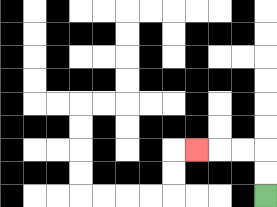{'start': '[11, 8]', 'end': '[8, 6]', 'path_directions': 'U,U,L,L,L', 'path_coordinates': '[[11, 8], [11, 7], [11, 6], [10, 6], [9, 6], [8, 6]]'}